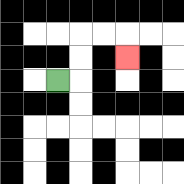{'start': '[2, 3]', 'end': '[5, 2]', 'path_directions': 'R,U,U,R,R,D', 'path_coordinates': '[[2, 3], [3, 3], [3, 2], [3, 1], [4, 1], [5, 1], [5, 2]]'}